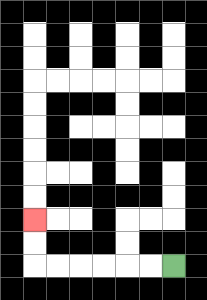{'start': '[7, 11]', 'end': '[1, 9]', 'path_directions': 'L,L,L,L,L,L,U,U', 'path_coordinates': '[[7, 11], [6, 11], [5, 11], [4, 11], [3, 11], [2, 11], [1, 11], [1, 10], [1, 9]]'}